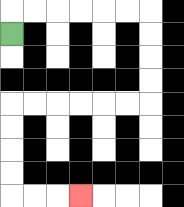{'start': '[0, 1]', 'end': '[3, 8]', 'path_directions': 'U,R,R,R,R,R,R,D,D,D,D,L,L,L,L,L,L,D,D,D,D,R,R,R', 'path_coordinates': '[[0, 1], [0, 0], [1, 0], [2, 0], [3, 0], [4, 0], [5, 0], [6, 0], [6, 1], [6, 2], [6, 3], [6, 4], [5, 4], [4, 4], [3, 4], [2, 4], [1, 4], [0, 4], [0, 5], [0, 6], [0, 7], [0, 8], [1, 8], [2, 8], [3, 8]]'}